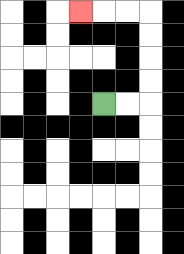{'start': '[4, 4]', 'end': '[3, 0]', 'path_directions': 'R,R,U,U,U,U,L,L,L', 'path_coordinates': '[[4, 4], [5, 4], [6, 4], [6, 3], [6, 2], [6, 1], [6, 0], [5, 0], [4, 0], [3, 0]]'}